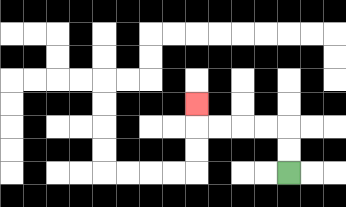{'start': '[12, 7]', 'end': '[8, 4]', 'path_directions': 'U,U,L,L,L,L,U', 'path_coordinates': '[[12, 7], [12, 6], [12, 5], [11, 5], [10, 5], [9, 5], [8, 5], [8, 4]]'}